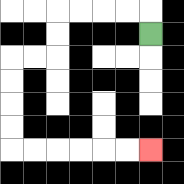{'start': '[6, 1]', 'end': '[6, 6]', 'path_directions': 'U,L,L,L,L,D,D,L,L,D,D,D,D,R,R,R,R,R,R', 'path_coordinates': '[[6, 1], [6, 0], [5, 0], [4, 0], [3, 0], [2, 0], [2, 1], [2, 2], [1, 2], [0, 2], [0, 3], [0, 4], [0, 5], [0, 6], [1, 6], [2, 6], [3, 6], [4, 6], [5, 6], [6, 6]]'}